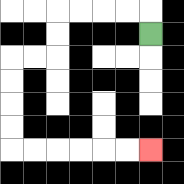{'start': '[6, 1]', 'end': '[6, 6]', 'path_directions': 'U,L,L,L,L,D,D,L,L,D,D,D,D,R,R,R,R,R,R', 'path_coordinates': '[[6, 1], [6, 0], [5, 0], [4, 0], [3, 0], [2, 0], [2, 1], [2, 2], [1, 2], [0, 2], [0, 3], [0, 4], [0, 5], [0, 6], [1, 6], [2, 6], [3, 6], [4, 6], [5, 6], [6, 6]]'}